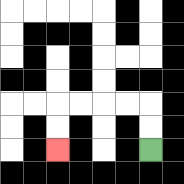{'start': '[6, 6]', 'end': '[2, 6]', 'path_directions': 'U,U,L,L,L,L,D,D', 'path_coordinates': '[[6, 6], [6, 5], [6, 4], [5, 4], [4, 4], [3, 4], [2, 4], [2, 5], [2, 6]]'}